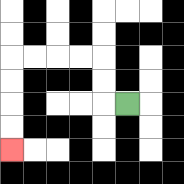{'start': '[5, 4]', 'end': '[0, 6]', 'path_directions': 'L,U,U,L,L,L,L,D,D,D,D', 'path_coordinates': '[[5, 4], [4, 4], [4, 3], [4, 2], [3, 2], [2, 2], [1, 2], [0, 2], [0, 3], [0, 4], [0, 5], [0, 6]]'}